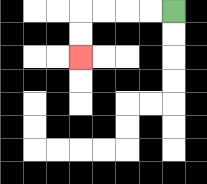{'start': '[7, 0]', 'end': '[3, 2]', 'path_directions': 'L,L,L,L,D,D', 'path_coordinates': '[[7, 0], [6, 0], [5, 0], [4, 0], [3, 0], [3, 1], [3, 2]]'}